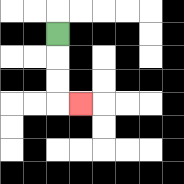{'start': '[2, 1]', 'end': '[3, 4]', 'path_directions': 'D,D,D,R', 'path_coordinates': '[[2, 1], [2, 2], [2, 3], [2, 4], [3, 4]]'}